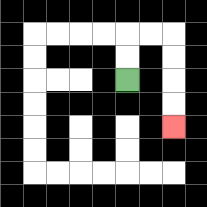{'start': '[5, 3]', 'end': '[7, 5]', 'path_directions': 'U,U,R,R,D,D,D,D', 'path_coordinates': '[[5, 3], [5, 2], [5, 1], [6, 1], [7, 1], [7, 2], [7, 3], [7, 4], [7, 5]]'}